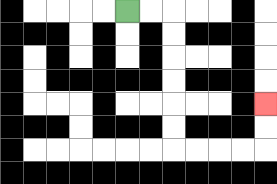{'start': '[5, 0]', 'end': '[11, 4]', 'path_directions': 'R,R,D,D,D,D,D,D,R,R,R,R,U,U', 'path_coordinates': '[[5, 0], [6, 0], [7, 0], [7, 1], [7, 2], [7, 3], [7, 4], [7, 5], [7, 6], [8, 6], [9, 6], [10, 6], [11, 6], [11, 5], [11, 4]]'}